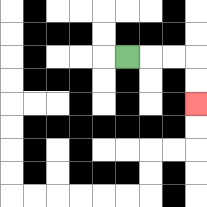{'start': '[5, 2]', 'end': '[8, 4]', 'path_directions': 'R,R,R,D,D', 'path_coordinates': '[[5, 2], [6, 2], [7, 2], [8, 2], [8, 3], [8, 4]]'}